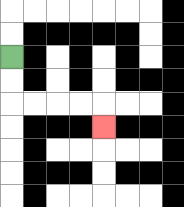{'start': '[0, 2]', 'end': '[4, 5]', 'path_directions': 'D,D,R,R,R,R,D', 'path_coordinates': '[[0, 2], [0, 3], [0, 4], [1, 4], [2, 4], [3, 4], [4, 4], [4, 5]]'}